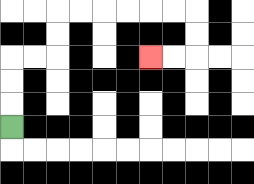{'start': '[0, 5]', 'end': '[6, 2]', 'path_directions': 'U,U,U,R,R,U,U,R,R,R,R,R,R,D,D,L,L', 'path_coordinates': '[[0, 5], [0, 4], [0, 3], [0, 2], [1, 2], [2, 2], [2, 1], [2, 0], [3, 0], [4, 0], [5, 0], [6, 0], [7, 0], [8, 0], [8, 1], [8, 2], [7, 2], [6, 2]]'}